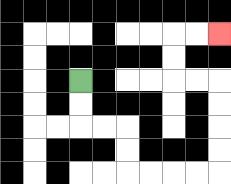{'start': '[3, 3]', 'end': '[9, 1]', 'path_directions': 'D,D,R,R,D,D,R,R,R,R,U,U,U,U,L,L,U,U,R,R', 'path_coordinates': '[[3, 3], [3, 4], [3, 5], [4, 5], [5, 5], [5, 6], [5, 7], [6, 7], [7, 7], [8, 7], [9, 7], [9, 6], [9, 5], [9, 4], [9, 3], [8, 3], [7, 3], [7, 2], [7, 1], [8, 1], [9, 1]]'}